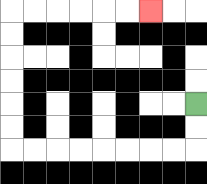{'start': '[8, 4]', 'end': '[6, 0]', 'path_directions': 'D,D,L,L,L,L,L,L,L,L,U,U,U,U,U,U,R,R,R,R,R,R', 'path_coordinates': '[[8, 4], [8, 5], [8, 6], [7, 6], [6, 6], [5, 6], [4, 6], [3, 6], [2, 6], [1, 6], [0, 6], [0, 5], [0, 4], [0, 3], [0, 2], [0, 1], [0, 0], [1, 0], [2, 0], [3, 0], [4, 0], [5, 0], [6, 0]]'}